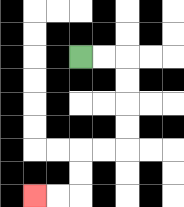{'start': '[3, 2]', 'end': '[1, 8]', 'path_directions': 'R,R,D,D,D,D,L,L,D,D,L,L', 'path_coordinates': '[[3, 2], [4, 2], [5, 2], [5, 3], [5, 4], [5, 5], [5, 6], [4, 6], [3, 6], [3, 7], [3, 8], [2, 8], [1, 8]]'}